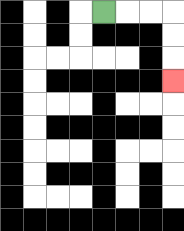{'start': '[4, 0]', 'end': '[7, 3]', 'path_directions': 'R,R,R,D,D,D', 'path_coordinates': '[[4, 0], [5, 0], [6, 0], [7, 0], [7, 1], [7, 2], [7, 3]]'}